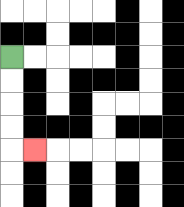{'start': '[0, 2]', 'end': '[1, 6]', 'path_directions': 'D,D,D,D,R', 'path_coordinates': '[[0, 2], [0, 3], [0, 4], [0, 5], [0, 6], [1, 6]]'}